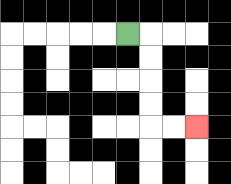{'start': '[5, 1]', 'end': '[8, 5]', 'path_directions': 'R,D,D,D,D,R,R', 'path_coordinates': '[[5, 1], [6, 1], [6, 2], [6, 3], [6, 4], [6, 5], [7, 5], [8, 5]]'}